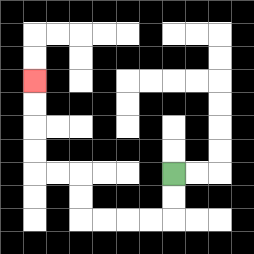{'start': '[7, 7]', 'end': '[1, 3]', 'path_directions': 'D,D,L,L,L,L,U,U,L,L,U,U,U,U', 'path_coordinates': '[[7, 7], [7, 8], [7, 9], [6, 9], [5, 9], [4, 9], [3, 9], [3, 8], [3, 7], [2, 7], [1, 7], [1, 6], [1, 5], [1, 4], [1, 3]]'}